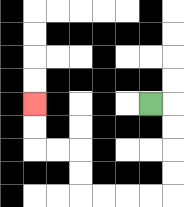{'start': '[6, 4]', 'end': '[1, 4]', 'path_directions': 'R,D,D,D,D,L,L,L,L,U,U,L,L,U,U', 'path_coordinates': '[[6, 4], [7, 4], [7, 5], [7, 6], [7, 7], [7, 8], [6, 8], [5, 8], [4, 8], [3, 8], [3, 7], [3, 6], [2, 6], [1, 6], [1, 5], [1, 4]]'}